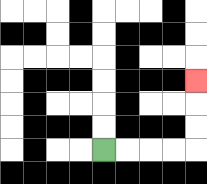{'start': '[4, 6]', 'end': '[8, 3]', 'path_directions': 'R,R,R,R,U,U,U', 'path_coordinates': '[[4, 6], [5, 6], [6, 6], [7, 6], [8, 6], [8, 5], [8, 4], [8, 3]]'}